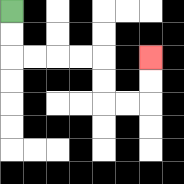{'start': '[0, 0]', 'end': '[6, 2]', 'path_directions': 'D,D,R,R,R,R,D,D,R,R,U,U', 'path_coordinates': '[[0, 0], [0, 1], [0, 2], [1, 2], [2, 2], [3, 2], [4, 2], [4, 3], [4, 4], [5, 4], [6, 4], [6, 3], [6, 2]]'}